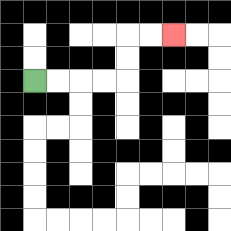{'start': '[1, 3]', 'end': '[7, 1]', 'path_directions': 'R,R,R,R,U,U,R,R', 'path_coordinates': '[[1, 3], [2, 3], [3, 3], [4, 3], [5, 3], [5, 2], [5, 1], [6, 1], [7, 1]]'}